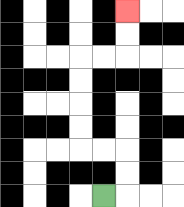{'start': '[4, 8]', 'end': '[5, 0]', 'path_directions': 'R,U,U,L,L,U,U,U,U,R,R,U,U', 'path_coordinates': '[[4, 8], [5, 8], [5, 7], [5, 6], [4, 6], [3, 6], [3, 5], [3, 4], [3, 3], [3, 2], [4, 2], [5, 2], [5, 1], [5, 0]]'}